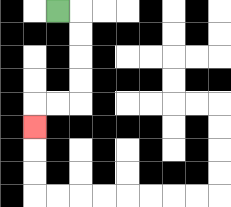{'start': '[2, 0]', 'end': '[1, 5]', 'path_directions': 'R,D,D,D,D,L,L,D', 'path_coordinates': '[[2, 0], [3, 0], [3, 1], [3, 2], [3, 3], [3, 4], [2, 4], [1, 4], [1, 5]]'}